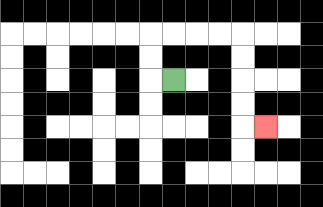{'start': '[7, 3]', 'end': '[11, 5]', 'path_directions': 'L,U,U,R,R,R,R,D,D,D,D,R', 'path_coordinates': '[[7, 3], [6, 3], [6, 2], [6, 1], [7, 1], [8, 1], [9, 1], [10, 1], [10, 2], [10, 3], [10, 4], [10, 5], [11, 5]]'}